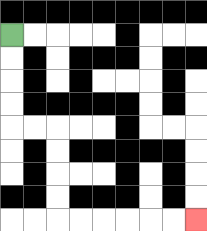{'start': '[0, 1]', 'end': '[8, 9]', 'path_directions': 'D,D,D,D,R,R,D,D,D,D,R,R,R,R,R,R', 'path_coordinates': '[[0, 1], [0, 2], [0, 3], [0, 4], [0, 5], [1, 5], [2, 5], [2, 6], [2, 7], [2, 8], [2, 9], [3, 9], [4, 9], [5, 9], [6, 9], [7, 9], [8, 9]]'}